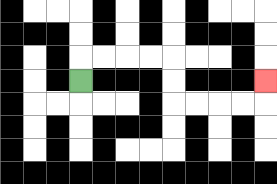{'start': '[3, 3]', 'end': '[11, 3]', 'path_directions': 'U,R,R,R,R,D,D,R,R,R,R,U', 'path_coordinates': '[[3, 3], [3, 2], [4, 2], [5, 2], [6, 2], [7, 2], [7, 3], [7, 4], [8, 4], [9, 4], [10, 4], [11, 4], [11, 3]]'}